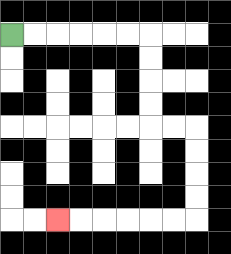{'start': '[0, 1]', 'end': '[2, 9]', 'path_directions': 'R,R,R,R,R,R,D,D,D,D,R,R,D,D,D,D,L,L,L,L,L,L', 'path_coordinates': '[[0, 1], [1, 1], [2, 1], [3, 1], [4, 1], [5, 1], [6, 1], [6, 2], [6, 3], [6, 4], [6, 5], [7, 5], [8, 5], [8, 6], [8, 7], [8, 8], [8, 9], [7, 9], [6, 9], [5, 9], [4, 9], [3, 9], [2, 9]]'}